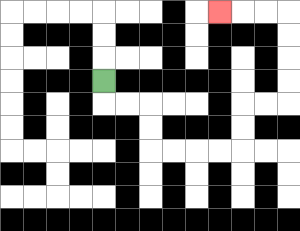{'start': '[4, 3]', 'end': '[9, 0]', 'path_directions': 'D,R,R,D,D,R,R,R,R,U,U,R,R,U,U,U,U,L,L,L', 'path_coordinates': '[[4, 3], [4, 4], [5, 4], [6, 4], [6, 5], [6, 6], [7, 6], [8, 6], [9, 6], [10, 6], [10, 5], [10, 4], [11, 4], [12, 4], [12, 3], [12, 2], [12, 1], [12, 0], [11, 0], [10, 0], [9, 0]]'}